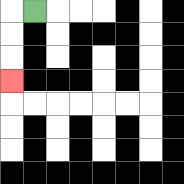{'start': '[1, 0]', 'end': '[0, 3]', 'path_directions': 'L,D,D,D', 'path_coordinates': '[[1, 0], [0, 0], [0, 1], [0, 2], [0, 3]]'}